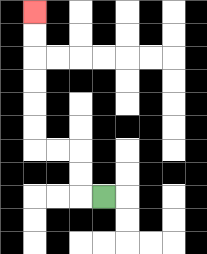{'start': '[4, 8]', 'end': '[1, 0]', 'path_directions': 'L,U,U,L,L,U,U,U,U,U,U', 'path_coordinates': '[[4, 8], [3, 8], [3, 7], [3, 6], [2, 6], [1, 6], [1, 5], [1, 4], [1, 3], [1, 2], [1, 1], [1, 0]]'}